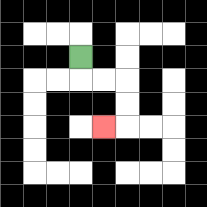{'start': '[3, 2]', 'end': '[4, 5]', 'path_directions': 'D,R,R,D,D,L', 'path_coordinates': '[[3, 2], [3, 3], [4, 3], [5, 3], [5, 4], [5, 5], [4, 5]]'}